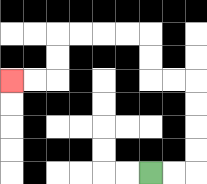{'start': '[6, 7]', 'end': '[0, 3]', 'path_directions': 'R,R,U,U,U,U,L,L,U,U,L,L,L,L,D,D,L,L', 'path_coordinates': '[[6, 7], [7, 7], [8, 7], [8, 6], [8, 5], [8, 4], [8, 3], [7, 3], [6, 3], [6, 2], [6, 1], [5, 1], [4, 1], [3, 1], [2, 1], [2, 2], [2, 3], [1, 3], [0, 3]]'}